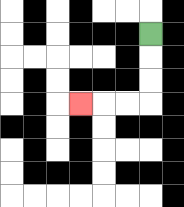{'start': '[6, 1]', 'end': '[3, 4]', 'path_directions': 'D,D,D,L,L,L', 'path_coordinates': '[[6, 1], [6, 2], [6, 3], [6, 4], [5, 4], [4, 4], [3, 4]]'}